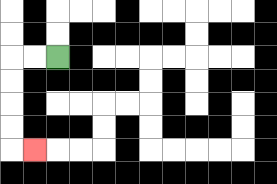{'start': '[2, 2]', 'end': '[1, 6]', 'path_directions': 'L,L,D,D,D,D,R', 'path_coordinates': '[[2, 2], [1, 2], [0, 2], [0, 3], [0, 4], [0, 5], [0, 6], [1, 6]]'}